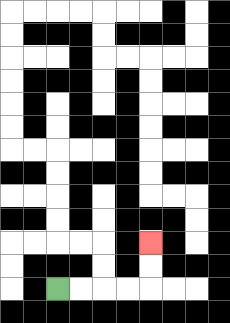{'start': '[2, 12]', 'end': '[6, 10]', 'path_directions': 'R,R,R,R,U,U', 'path_coordinates': '[[2, 12], [3, 12], [4, 12], [5, 12], [6, 12], [6, 11], [6, 10]]'}